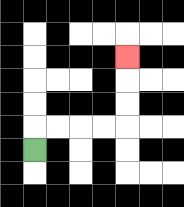{'start': '[1, 6]', 'end': '[5, 2]', 'path_directions': 'U,R,R,R,R,U,U,U', 'path_coordinates': '[[1, 6], [1, 5], [2, 5], [3, 5], [4, 5], [5, 5], [5, 4], [5, 3], [5, 2]]'}